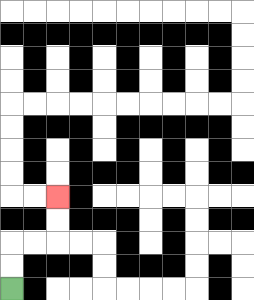{'start': '[0, 12]', 'end': '[2, 8]', 'path_directions': 'U,U,R,R,U,U', 'path_coordinates': '[[0, 12], [0, 11], [0, 10], [1, 10], [2, 10], [2, 9], [2, 8]]'}